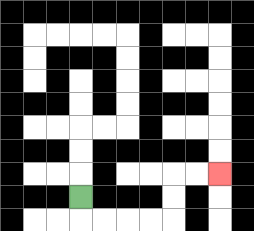{'start': '[3, 8]', 'end': '[9, 7]', 'path_directions': 'D,R,R,R,R,U,U,R,R', 'path_coordinates': '[[3, 8], [3, 9], [4, 9], [5, 9], [6, 9], [7, 9], [7, 8], [7, 7], [8, 7], [9, 7]]'}